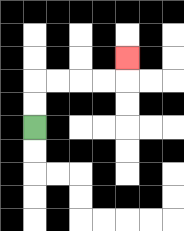{'start': '[1, 5]', 'end': '[5, 2]', 'path_directions': 'U,U,R,R,R,R,U', 'path_coordinates': '[[1, 5], [1, 4], [1, 3], [2, 3], [3, 3], [4, 3], [5, 3], [5, 2]]'}